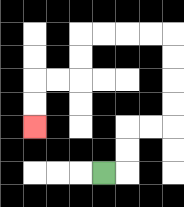{'start': '[4, 7]', 'end': '[1, 5]', 'path_directions': 'R,U,U,R,R,U,U,U,U,L,L,L,L,D,D,L,L,D,D', 'path_coordinates': '[[4, 7], [5, 7], [5, 6], [5, 5], [6, 5], [7, 5], [7, 4], [7, 3], [7, 2], [7, 1], [6, 1], [5, 1], [4, 1], [3, 1], [3, 2], [3, 3], [2, 3], [1, 3], [1, 4], [1, 5]]'}